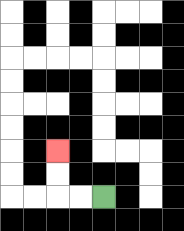{'start': '[4, 8]', 'end': '[2, 6]', 'path_directions': 'L,L,U,U', 'path_coordinates': '[[4, 8], [3, 8], [2, 8], [2, 7], [2, 6]]'}